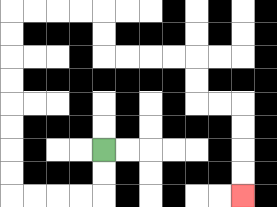{'start': '[4, 6]', 'end': '[10, 8]', 'path_directions': 'D,D,L,L,L,L,U,U,U,U,U,U,U,U,R,R,R,R,D,D,R,R,R,R,D,D,R,R,D,D,D,D', 'path_coordinates': '[[4, 6], [4, 7], [4, 8], [3, 8], [2, 8], [1, 8], [0, 8], [0, 7], [0, 6], [0, 5], [0, 4], [0, 3], [0, 2], [0, 1], [0, 0], [1, 0], [2, 0], [3, 0], [4, 0], [4, 1], [4, 2], [5, 2], [6, 2], [7, 2], [8, 2], [8, 3], [8, 4], [9, 4], [10, 4], [10, 5], [10, 6], [10, 7], [10, 8]]'}